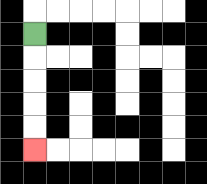{'start': '[1, 1]', 'end': '[1, 6]', 'path_directions': 'D,D,D,D,D', 'path_coordinates': '[[1, 1], [1, 2], [1, 3], [1, 4], [1, 5], [1, 6]]'}